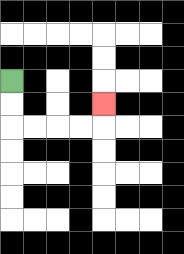{'start': '[0, 3]', 'end': '[4, 4]', 'path_directions': 'D,D,R,R,R,R,U', 'path_coordinates': '[[0, 3], [0, 4], [0, 5], [1, 5], [2, 5], [3, 5], [4, 5], [4, 4]]'}